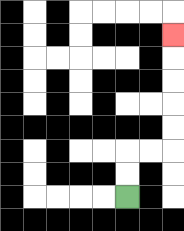{'start': '[5, 8]', 'end': '[7, 1]', 'path_directions': 'U,U,R,R,U,U,U,U,U', 'path_coordinates': '[[5, 8], [5, 7], [5, 6], [6, 6], [7, 6], [7, 5], [7, 4], [7, 3], [7, 2], [7, 1]]'}